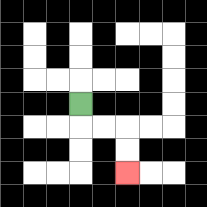{'start': '[3, 4]', 'end': '[5, 7]', 'path_directions': 'D,R,R,D,D', 'path_coordinates': '[[3, 4], [3, 5], [4, 5], [5, 5], [5, 6], [5, 7]]'}